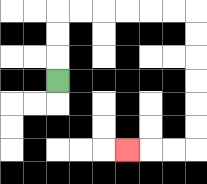{'start': '[2, 3]', 'end': '[5, 6]', 'path_directions': 'U,U,U,R,R,R,R,R,R,D,D,D,D,D,D,L,L,L', 'path_coordinates': '[[2, 3], [2, 2], [2, 1], [2, 0], [3, 0], [4, 0], [5, 0], [6, 0], [7, 0], [8, 0], [8, 1], [8, 2], [8, 3], [8, 4], [8, 5], [8, 6], [7, 6], [6, 6], [5, 6]]'}